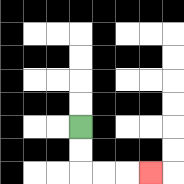{'start': '[3, 5]', 'end': '[6, 7]', 'path_directions': 'D,D,R,R,R', 'path_coordinates': '[[3, 5], [3, 6], [3, 7], [4, 7], [5, 7], [6, 7]]'}